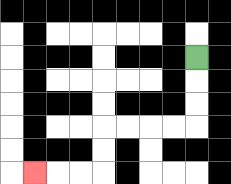{'start': '[8, 2]', 'end': '[1, 7]', 'path_directions': 'D,D,D,L,L,L,L,D,D,L,L,L', 'path_coordinates': '[[8, 2], [8, 3], [8, 4], [8, 5], [7, 5], [6, 5], [5, 5], [4, 5], [4, 6], [4, 7], [3, 7], [2, 7], [1, 7]]'}